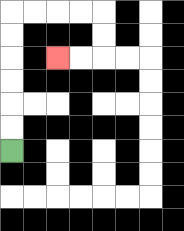{'start': '[0, 6]', 'end': '[2, 2]', 'path_directions': 'U,U,U,U,U,U,R,R,R,R,D,D,L,L', 'path_coordinates': '[[0, 6], [0, 5], [0, 4], [0, 3], [0, 2], [0, 1], [0, 0], [1, 0], [2, 0], [3, 0], [4, 0], [4, 1], [4, 2], [3, 2], [2, 2]]'}